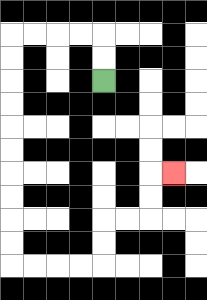{'start': '[4, 3]', 'end': '[7, 7]', 'path_directions': 'U,U,L,L,L,L,D,D,D,D,D,D,D,D,D,D,R,R,R,R,U,U,R,R,U,U,R', 'path_coordinates': '[[4, 3], [4, 2], [4, 1], [3, 1], [2, 1], [1, 1], [0, 1], [0, 2], [0, 3], [0, 4], [0, 5], [0, 6], [0, 7], [0, 8], [0, 9], [0, 10], [0, 11], [1, 11], [2, 11], [3, 11], [4, 11], [4, 10], [4, 9], [5, 9], [6, 9], [6, 8], [6, 7], [7, 7]]'}